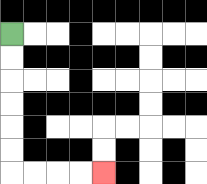{'start': '[0, 1]', 'end': '[4, 7]', 'path_directions': 'D,D,D,D,D,D,R,R,R,R', 'path_coordinates': '[[0, 1], [0, 2], [0, 3], [0, 4], [0, 5], [0, 6], [0, 7], [1, 7], [2, 7], [3, 7], [4, 7]]'}